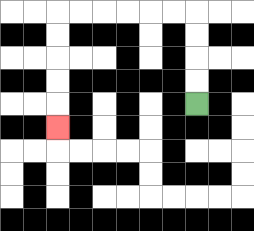{'start': '[8, 4]', 'end': '[2, 5]', 'path_directions': 'U,U,U,U,L,L,L,L,L,L,D,D,D,D,D', 'path_coordinates': '[[8, 4], [8, 3], [8, 2], [8, 1], [8, 0], [7, 0], [6, 0], [5, 0], [4, 0], [3, 0], [2, 0], [2, 1], [2, 2], [2, 3], [2, 4], [2, 5]]'}